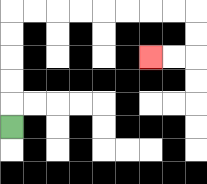{'start': '[0, 5]', 'end': '[6, 2]', 'path_directions': 'U,U,U,U,U,R,R,R,R,R,R,R,R,D,D,L,L', 'path_coordinates': '[[0, 5], [0, 4], [0, 3], [0, 2], [0, 1], [0, 0], [1, 0], [2, 0], [3, 0], [4, 0], [5, 0], [6, 0], [7, 0], [8, 0], [8, 1], [8, 2], [7, 2], [6, 2]]'}